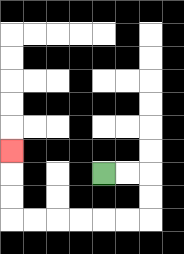{'start': '[4, 7]', 'end': '[0, 6]', 'path_directions': 'R,R,D,D,L,L,L,L,L,L,U,U,U', 'path_coordinates': '[[4, 7], [5, 7], [6, 7], [6, 8], [6, 9], [5, 9], [4, 9], [3, 9], [2, 9], [1, 9], [0, 9], [0, 8], [0, 7], [0, 6]]'}